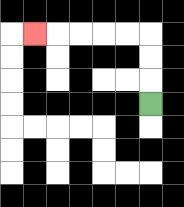{'start': '[6, 4]', 'end': '[1, 1]', 'path_directions': 'U,U,U,L,L,L,L,L', 'path_coordinates': '[[6, 4], [6, 3], [6, 2], [6, 1], [5, 1], [4, 1], [3, 1], [2, 1], [1, 1]]'}